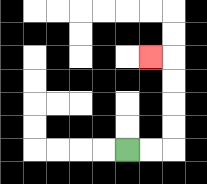{'start': '[5, 6]', 'end': '[6, 2]', 'path_directions': 'R,R,U,U,U,U,L', 'path_coordinates': '[[5, 6], [6, 6], [7, 6], [7, 5], [7, 4], [7, 3], [7, 2], [6, 2]]'}